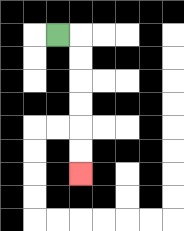{'start': '[2, 1]', 'end': '[3, 7]', 'path_directions': 'R,D,D,D,D,D,D', 'path_coordinates': '[[2, 1], [3, 1], [3, 2], [3, 3], [3, 4], [3, 5], [3, 6], [3, 7]]'}